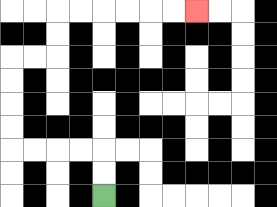{'start': '[4, 8]', 'end': '[8, 0]', 'path_directions': 'U,U,L,L,L,L,U,U,U,U,R,R,U,U,R,R,R,R,R,R', 'path_coordinates': '[[4, 8], [4, 7], [4, 6], [3, 6], [2, 6], [1, 6], [0, 6], [0, 5], [0, 4], [0, 3], [0, 2], [1, 2], [2, 2], [2, 1], [2, 0], [3, 0], [4, 0], [5, 0], [6, 0], [7, 0], [8, 0]]'}